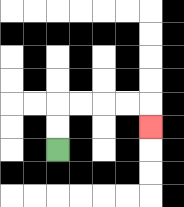{'start': '[2, 6]', 'end': '[6, 5]', 'path_directions': 'U,U,R,R,R,R,D', 'path_coordinates': '[[2, 6], [2, 5], [2, 4], [3, 4], [4, 4], [5, 4], [6, 4], [6, 5]]'}